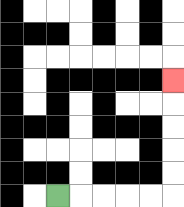{'start': '[2, 8]', 'end': '[7, 3]', 'path_directions': 'R,R,R,R,R,U,U,U,U,U', 'path_coordinates': '[[2, 8], [3, 8], [4, 8], [5, 8], [6, 8], [7, 8], [7, 7], [7, 6], [7, 5], [7, 4], [7, 3]]'}